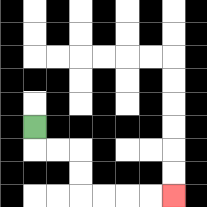{'start': '[1, 5]', 'end': '[7, 8]', 'path_directions': 'D,R,R,D,D,R,R,R,R', 'path_coordinates': '[[1, 5], [1, 6], [2, 6], [3, 6], [3, 7], [3, 8], [4, 8], [5, 8], [6, 8], [7, 8]]'}